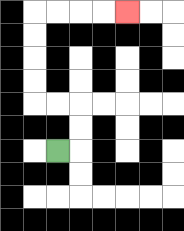{'start': '[2, 6]', 'end': '[5, 0]', 'path_directions': 'R,U,U,L,L,U,U,U,U,R,R,R,R', 'path_coordinates': '[[2, 6], [3, 6], [3, 5], [3, 4], [2, 4], [1, 4], [1, 3], [1, 2], [1, 1], [1, 0], [2, 0], [3, 0], [4, 0], [5, 0]]'}